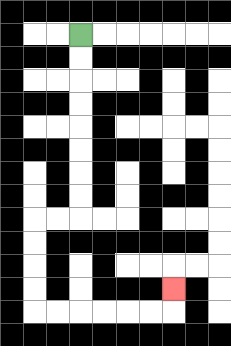{'start': '[3, 1]', 'end': '[7, 12]', 'path_directions': 'D,D,D,D,D,D,D,D,L,L,D,D,D,D,R,R,R,R,R,R,U', 'path_coordinates': '[[3, 1], [3, 2], [3, 3], [3, 4], [3, 5], [3, 6], [3, 7], [3, 8], [3, 9], [2, 9], [1, 9], [1, 10], [1, 11], [1, 12], [1, 13], [2, 13], [3, 13], [4, 13], [5, 13], [6, 13], [7, 13], [7, 12]]'}